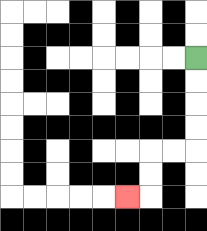{'start': '[8, 2]', 'end': '[5, 8]', 'path_directions': 'D,D,D,D,L,L,D,D,L', 'path_coordinates': '[[8, 2], [8, 3], [8, 4], [8, 5], [8, 6], [7, 6], [6, 6], [6, 7], [6, 8], [5, 8]]'}